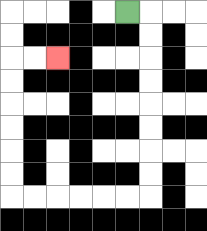{'start': '[5, 0]', 'end': '[2, 2]', 'path_directions': 'R,D,D,D,D,D,D,D,D,L,L,L,L,L,L,U,U,U,U,U,U,R,R', 'path_coordinates': '[[5, 0], [6, 0], [6, 1], [6, 2], [6, 3], [6, 4], [6, 5], [6, 6], [6, 7], [6, 8], [5, 8], [4, 8], [3, 8], [2, 8], [1, 8], [0, 8], [0, 7], [0, 6], [0, 5], [0, 4], [0, 3], [0, 2], [1, 2], [2, 2]]'}